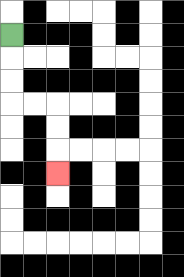{'start': '[0, 1]', 'end': '[2, 7]', 'path_directions': 'D,D,D,R,R,D,D,D', 'path_coordinates': '[[0, 1], [0, 2], [0, 3], [0, 4], [1, 4], [2, 4], [2, 5], [2, 6], [2, 7]]'}